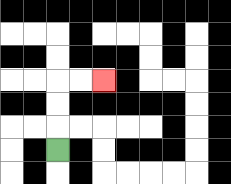{'start': '[2, 6]', 'end': '[4, 3]', 'path_directions': 'U,U,U,R,R', 'path_coordinates': '[[2, 6], [2, 5], [2, 4], [2, 3], [3, 3], [4, 3]]'}